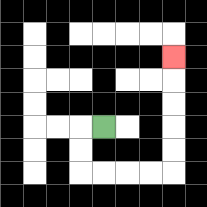{'start': '[4, 5]', 'end': '[7, 2]', 'path_directions': 'L,D,D,R,R,R,R,U,U,U,U,U', 'path_coordinates': '[[4, 5], [3, 5], [3, 6], [3, 7], [4, 7], [5, 7], [6, 7], [7, 7], [7, 6], [7, 5], [7, 4], [7, 3], [7, 2]]'}